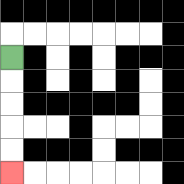{'start': '[0, 2]', 'end': '[0, 7]', 'path_directions': 'D,D,D,D,D', 'path_coordinates': '[[0, 2], [0, 3], [0, 4], [0, 5], [0, 6], [0, 7]]'}